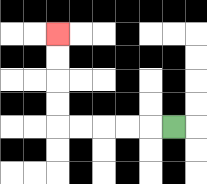{'start': '[7, 5]', 'end': '[2, 1]', 'path_directions': 'L,L,L,L,L,U,U,U,U', 'path_coordinates': '[[7, 5], [6, 5], [5, 5], [4, 5], [3, 5], [2, 5], [2, 4], [2, 3], [2, 2], [2, 1]]'}